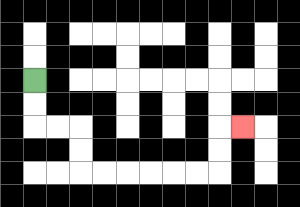{'start': '[1, 3]', 'end': '[10, 5]', 'path_directions': 'D,D,R,R,D,D,R,R,R,R,R,R,U,U,R', 'path_coordinates': '[[1, 3], [1, 4], [1, 5], [2, 5], [3, 5], [3, 6], [3, 7], [4, 7], [5, 7], [6, 7], [7, 7], [8, 7], [9, 7], [9, 6], [9, 5], [10, 5]]'}